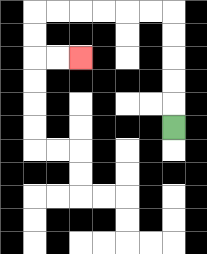{'start': '[7, 5]', 'end': '[3, 2]', 'path_directions': 'U,U,U,U,U,L,L,L,L,L,L,D,D,R,R', 'path_coordinates': '[[7, 5], [7, 4], [7, 3], [7, 2], [7, 1], [7, 0], [6, 0], [5, 0], [4, 0], [3, 0], [2, 0], [1, 0], [1, 1], [1, 2], [2, 2], [3, 2]]'}